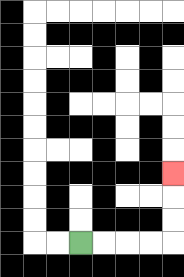{'start': '[3, 10]', 'end': '[7, 7]', 'path_directions': 'R,R,R,R,U,U,U', 'path_coordinates': '[[3, 10], [4, 10], [5, 10], [6, 10], [7, 10], [7, 9], [7, 8], [7, 7]]'}